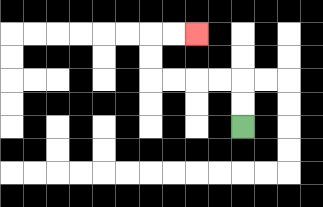{'start': '[10, 5]', 'end': '[8, 1]', 'path_directions': 'U,U,L,L,L,L,U,U,R,R', 'path_coordinates': '[[10, 5], [10, 4], [10, 3], [9, 3], [8, 3], [7, 3], [6, 3], [6, 2], [6, 1], [7, 1], [8, 1]]'}